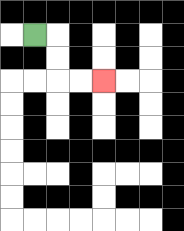{'start': '[1, 1]', 'end': '[4, 3]', 'path_directions': 'R,D,D,R,R', 'path_coordinates': '[[1, 1], [2, 1], [2, 2], [2, 3], [3, 3], [4, 3]]'}